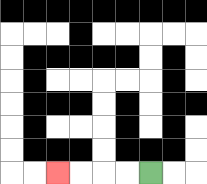{'start': '[6, 7]', 'end': '[2, 7]', 'path_directions': 'L,L,L,L', 'path_coordinates': '[[6, 7], [5, 7], [4, 7], [3, 7], [2, 7]]'}